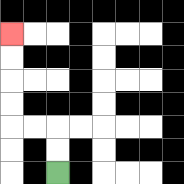{'start': '[2, 7]', 'end': '[0, 1]', 'path_directions': 'U,U,L,L,U,U,U,U', 'path_coordinates': '[[2, 7], [2, 6], [2, 5], [1, 5], [0, 5], [0, 4], [0, 3], [0, 2], [0, 1]]'}